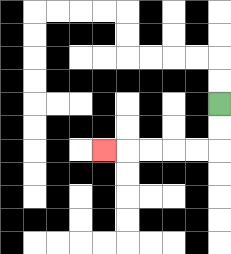{'start': '[9, 4]', 'end': '[4, 6]', 'path_directions': 'D,D,L,L,L,L,L', 'path_coordinates': '[[9, 4], [9, 5], [9, 6], [8, 6], [7, 6], [6, 6], [5, 6], [4, 6]]'}